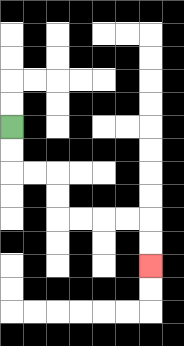{'start': '[0, 5]', 'end': '[6, 11]', 'path_directions': 'D,D,R,R,D,D,R,R,R,R,D,D', 'path_coordinates': '[[0, 5], [0, 6], [0, 7], [1, 7], [2, 7], [2, 8], [2, 9], [3, 9], [4, 9], [5, 9], [6, 9], [6, 10], [6, 11]]'}